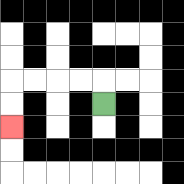{'start': '[4, 4]', 'end': '[0, 5]', 'path_directions': 'U,L,L,L,L,D,D', 'path_coordinates': '[[4, 4], [4, 3], [3, 3], [2, 3], [1, 3], [0, 3], [0, 4], [0, 5]]'}